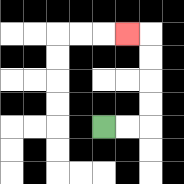{'start': '[4, 5]', 'end': '[5, 1]', 'path_directions': 'R,R,U,U,U,U,L', 'path_coordinates': '[[4, 5], [5, 5], [6, 5], [6, 4], [6, 3], [6, 2], [6, 1], [5, 1]]'}